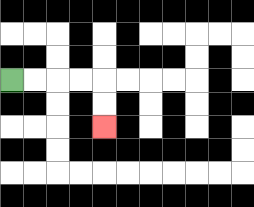{'start': '[0, 3]', 'end': '[4, 5]', 'path_directions': 'R,R,R,R,D,D', 'path_coordinates': '[[0, 3], [1, 3], [2, 3], [3, 3], [4, 3], [4, 4], [4, 5]]'}